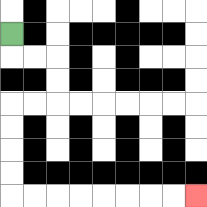{'start': '[0, 1]', 'end': '[8, 8]', 'path_directions': 'D,R,R,D,D,L,L,D,D,D,D,R,R,R,R,R,R,R,R', 'path_coordinates': '[[0, 1], [0, 2], [1, 2], [2, 2], [2, 3], [2, 4], [1, 4], [0, 4], [0, 5], [0, 6], [0, 7], [0, 8], [1, 8], [2, 8], [3, 8], [4, 8], [5, 8], [6, 8], [7, 8], [8, 8]]'}